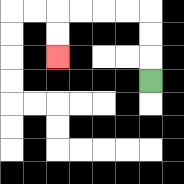{'start': '[6, 3]', 'end': '[2, 2]', 'path_directions': 'U,U,U,L,L,L,L,D,D', 'path_coordinates': '[[6, 3], [6, 2], [6, 1], [6, 0], [5, 0], [4, 0], [3, 0], [2, 0], [2, 1], [2, 2]]'}